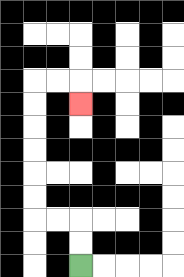{'start': '[3, 11]', 'end': '[3, 4]', 'path_directions': 'U,U,L,L,U,U,U,U,U,U,R,R,D', 'path_coordinates': '[[3, 11], [3, 10], [3, 9], [2, 9], [1, 9], [1, 8], [1, 7], [1, 6], [1, 5], [1, 4], [1, 3], [2, 3], [3, 3], [3, 4]]'}